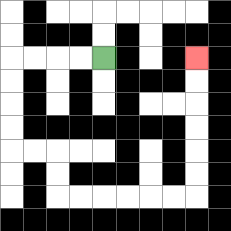{'start': '[4, 2]', 'end': '[8, 2]', 'path_directions': 'L,L,L,L,D,D,D,D,R,R,D,D,R,R,R,R,R,R,U,U,U,U,U,U', 'path_coordinates': '[[4, 2], [3, 2], [2, 2], [1, 2], [0, 2], [0, 3], [0, 4], [0, 5], [0, 6], [1, 6], [2, 6], [2, 7], [2, 8], [3, 8], [4, 8], [5, 8], [6, 8], [7, 8], [8, 8], [8, 7], [8, 6], [8, 5], [8, 4], [8, 3], [8, 2]]'}